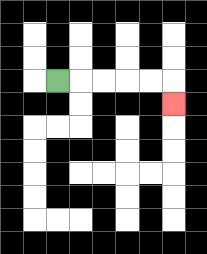{'start': '[2, 3]', 'end': '[7, 4]', 'path_directions': 'R,R,R,R,R,D', 'path_coordinates': '[[2, 3], [3, 3], [4, 3], [5, 3], [6, 3], [7, 3], [7, 4]]'}